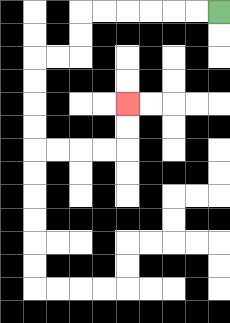{'start': '[9, 0]', 'end': '[5, 4]', 'path_directions': 'L,L,L,L,L,L,D,D,L,L,D,D,D,D,R,R,R,R,U,U', 'path_coordinates': '[[9, 0], [8, 0], [7, 0], [6, 0], [5, 0], [4, 0], [3, 0], [3, 1], [3, 2], [2, 2], [1, 2], [1, 3], [1, 4], [1, 5], [1, 6], [2, 6], [3, 6], [4, 6], [5, 6], [5, 5], [5, 4]]'}